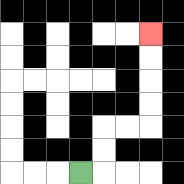{'start': '[3, 7]', 'end': '[6, 1]', 'path_directions': 'R,U,U,R,R,U,U,U,U', 'path_coordinates': '[[3, 7], [4, 7], [4, 6], [4, 5], [5, 5], [6, 5], [6, 4], [6, 3], [6, 2], [6, 1]]'}